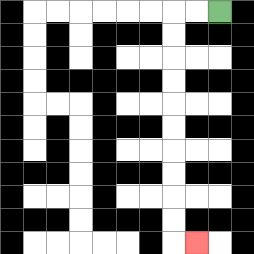{'start': '[9, 0]', 'end': '[8, 10]', 'path_directions': 'L,L,D,D,D,D,D,D,D,D,D,D,R', 'path_coordinates': '[[9, 0], [8, 0], [7, 0], [7, 1], [7, 2], [7, 3], [7, 4], [7, 5], [7, 6], [7, 7], [7, 8], [7, 9], [7, 10], [8, 10]]'}